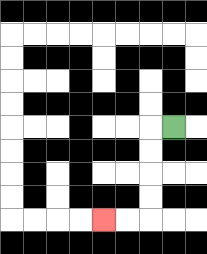{'start': '[7, 5]', 'end': '[4, 9]', 'path_directions': 'L,D,D,D,D,L,L', 'path_coordinates': '[[7, 5], [6, 5], [6, 6], [6, 7], [6, 8], [6, 9], [5, 9], [4, 9]]'}